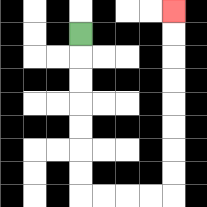{'start': '[3, 1]', 'end': '[7, 0]', 'path_directions': 'D,D,D,D,D,D,D,R,R,R,R,U,U,U,U,U,U,U,U', 'path_coordinates': '[[3, 1], [3, 2], [3, 3], [3, 4], [3, 5], [3, 6], [3, 7], [3, 8], [4, 8], [5, 8], [6, 8], [7, 8], [7, 7], [7, 6], [7, 5], [7, 4], [7, 3], [7, 2], [7, 1], [7, 0]]'}